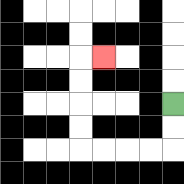{'start': '[7, 4]', 'end': '[4, 2]', 'path_directions': 'D,D,L,L,L,L,U,U,U,U,R', 'path_coordinates': '[[7, 4], [7, 5], [7, 6], [6, 6], [5, 6], [4, 6], [3, 6], [3, 5], [3, 4], [3, 3], [3, 2], [4, 2]]'}